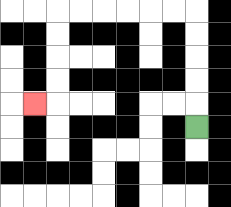{'start': '[8, 5]', 'end': '[1, 4]', 'path_directions': 'U,U,U,U,U,L,L,L,L,L,L,D,D,D,D,L', 'path_coordinates': '[[8, 5], [8, 4], [8, 3], [8, 2], [8, 1], [8, 0], [7, 0], [6, 0], [5, 0], [4, 0], [3, 0], [2, 0], [2, 1], [2, 2], [2, 3], [2, 4], [1, 4]]'}